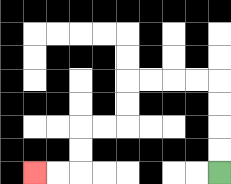{'start': '[9, 7]', 'end': '[1, 7]', 'path_directions': 'U,U,U,U,L,L,L,L,D,D,L,L,D,D,L,L', 'path_coordinates': '[[9, 7], [9, 6], [9, 5], [9, 4], [9, 3], [8, 3], [7, 3], [6, 3], [5, 3], [5, 4], [5, 5], [4, 5], [3, 5], [3, 6], [3, 7], [2, 7], [1, 7]]'}